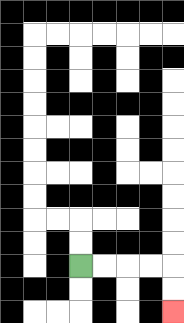{'start': '[3, 11]', 'end': '[7, 13]', 'path_directions': 'R,R,R,R,D,D', 'path_coordinates': '[[3, 11], [4, 11], [5, 11], [6, 11], [7, 11], [7, 12], [7, 13]]'}